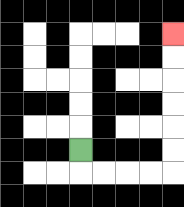{'start': '[3, 6]', 'end': '[7, 1]', 'path_directions': 'D,R,R,R,R,U,U,U,U,U,U', 'path_coordinates': '[[3, 6], [3, 7], [4, 7], [5, 7], [6, 7], [7, 7], [7, 6], [7, 5], [7, 4], [7, 3], [7, 2], [7, 1]]'}